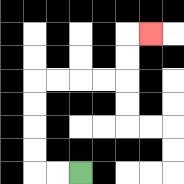{'start': '[3, 7]', 'end': '[6, 1]', 'path_directions': 'L,L,U,U,U,U,R,R,R,R,U,U,R', 'path_coordinates': '[[3, 7], [2, 7], [1, 7], [1, 6], [1, 5], [1, 4], [1, 3], [2, 3], [3, 3], [4, 3], [5, 3], [5, 2], [5, 1], [6, 1]]'}